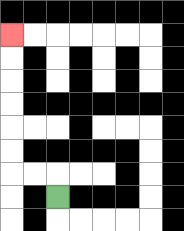{'start': '[2, 8]', 'end': '[0, 1]', 'path_directions': 'U,L,L,U,U,U,U,U,U', 'path_coordinates': '[[2, 8], [2, 7], [1, 7], [0, 7], [0, 6], [0, 5], [0, 4], [0, 3], [0, 2], [0, 1]]'}